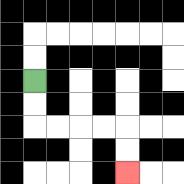{'start': '[1, 3]', 'end': '[5, 7]', 'path_directions': 'D,D,R,R,R,R,D,D', 'path_coordinates': '[[1, 3], [1, 4], [1, 5], [2, 5], [3, 5], [4, 5], [5, 5], [5, 6], [5, 7]]'}